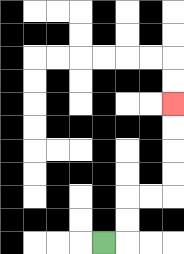{'start': '[4, 10]', 'end': '[7, 4]', 'path_directions': 'R,U,U,R,R,U,U,U,U', 'path_coordinates': '[[4, 10], [5, 10], [5, 9], [5, 8], [6, 8], [7, 8], [7, 7], [7, 6], [7, 5], [7, 4]]'}